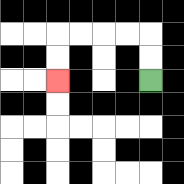{'start': '[6, 3]', 'end': '[2, 3]', 'path_directions': 'U,U,L,L,L,L,D,D', 'path_coordinates': '[[6, 3], [6, 2], [6, 1], [5, 1], [4, 1], [3, 1], [2, 1], [2, 2], [2, 3]]'}